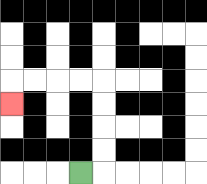{'start': '[3, 7]', 'end': '[0, 4]', 'path_directions': 'R,U,U,U,U,L,L,L,L,D', 'path_coordinates': '[[3, 7], [4, 7], [4, 6], [4, 5], [4, 4], [4, 3], [3, 3], [2, 3], [1, 3], [0, 3], [0, 4]]'}